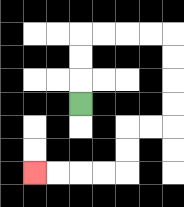{'start': '[3, 4]', 'end': '[1, 7]', 'path_directions': 'U,U,U,R,R,R,R,D,D,D,D,L,L,D,D,L,L,L,L', 'path_coordinates': '[[3, 4], [3, 3], [3, 2], [3, 1], [4, 1], [5, 1], [6, 1], [7, 1], [7, 2], [7, 3], [7, 4], [7, 5], [6, 5], [5, 5], [5, 6], [5, 7], [4, 7], [3, 7], [2, 7], [1, 7]]'}